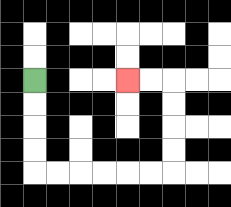{'start': '[1, 3]', 'end': '[5, 3]', 'path_directions': 'D,D,D,D,R,R,R,R,R,R,U,U,U,U,L,L', 'path_coordinates': '[[1, 3], [1, 4], [1, 5], [1, 6], [1, 7], [2, 7], [3, 7], [4, 7], [5, 7], [6, 7], [7, 7], [7, 6], [7, 5], [7, 4], [7, 3], [6, 3], [5, 3]]'}